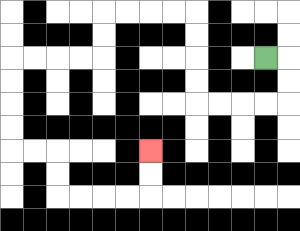{'start': '[11, 2]', 'end': '[6, 6]', 'path_directions': 'R,D,D,L,L,L,L,U,U,U,U,L,L,L,L,D,D,L,L,L,L,D,D,D,D,R,R,D,D,R,R,R,R,U,U', 'path_coordinates': '[[11, 2], [12, 2], [12, 3], [12, 4], [11, 4], [10, 4], [9, 4], [8, 4], [8, 3], [8, 2], [8, 1], [8, 0], [7, 0], [6, 0], [5, 0], [4, 0], [4, 1], [4, 2], [3, 2], [2, 2], [1, 2], [0, 2], [0, 3], [0, 4], [0, 5], [0, 6], [1, 6], [2, 6], [2, 7], [2, 8], [3, 8], [4, 8], [5, 8], [6, 8], [6, 7], [6, 6]]'}